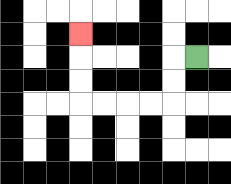{'start': '[8, 2]', 'end': '[3, 1]', 'path_directions': 'L,D,D,L,L,L,L,U,U,U', 'path_coordinates': '[[8, 2], [7, 2], [7, 3], [7, 4], [6, 4], [5, 4], [4, 4], [3, 4], [3, 3], [3, 2], [3, 1]]'}